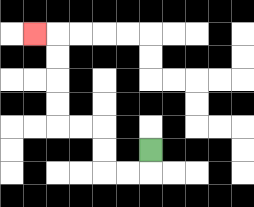{'start': '[6, 6]', 'end': '[1, 1]', 'path_directions': 'D,L,L,U,U,L,L,U,U,U,U,L', 'path_coordinates': '[[6, 6], [6, 7], [5, 7], [4, 7], [4, 6], [4, 5], [3, 5], [2, 5], [2, 4], [2, 3], [2, 2], [2, 1], [1, 1]]'}